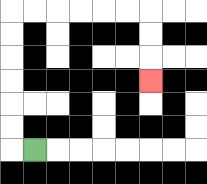{'start': '[1, 6]', 'end': '[6, 3]', 'path_directions': 'L,U,U,U,U,U,U,R,R,R,R,R,R,D,D,D', 'path_coordinates': '[[1, 6], [0, 6], [0, 5], [0, 4], [0, 3], [0, 2], [0, 1], [0, 0], [1, 0], [2, 0], [3, 0], [4, 0], [5, 0], [6, 0], [6, 1], [6, 2], [6, 3]]'}